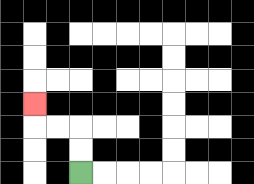{'start': '[3, 7]', 'end': '[1, 4]', 'path_directions': 'U,U,L,L,U', 'path_coordinates': '[[3, 7], [3, 6], [3, 5], [2, 5], [1, 5], [1, 4]]'}